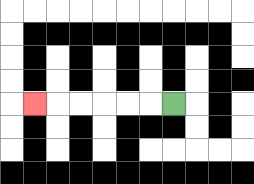{'start': '[7, 4]', 'end': '[1, 4]', 'path_directions': 'L,L,L,L,L,L', 'path_coordinates': '[[7, 4], [6, 4], [5, 4], [4, 4], [3, 4], [2, 4], [1, 4]]'}